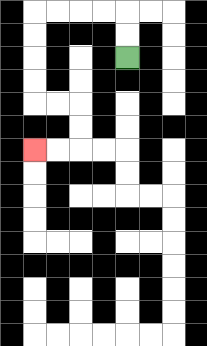{'start': '[5, 2]', 'end': '[1, 6]', 'path_directions': 'U,U,L,L,L,L,D,D,D,D,R,R,D,D,L,L', 'path_coordinates': '[[5, 2], [5, 1], [5, 0], [4, 0], [3, 0], [2, 0], [1, 0], [1, 1], [1, 2], [1, 3], [1, 4], [2, 4], [3, 4], [3, 5], [3, 6], [2, 6], [1, 6]]'}